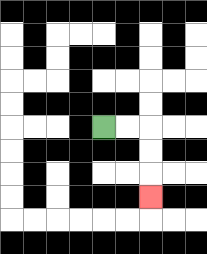{'start': '[4, 5]', 'end': '[6, 8]', 'path_directions': 'R,R,D,D,D', 'path_coordinates': '[[4, 5], [5, 5], [6, 5], [6, 6], [6, 7], [6, 8]]'}